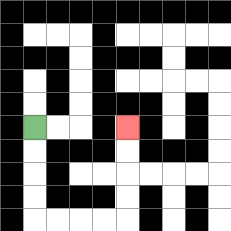{'start': '[1, 5]', 'end': '[5, 5]', 'path_directions': 'D,D,D,D,R,R,R,R,U,U,U,U', 'path_coordinates': '[[1, 5], [1, 6], [1, 7], [1, 8], [1, 9], [2, 9], [3, 9], [4, 9], [5, 9], [5, 8], [5, 7], [5, 6], [5, 5]]'}